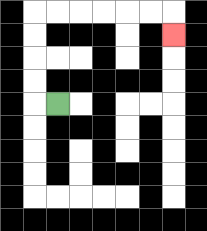{'start': '[2, 4]', 'end': '[7, 1]', 'path_directions': 'L,U,U,U,U,R,R,R,R,R,R,D', 'path_coordinates': '[[2, 4], [1, 4], [1, 3], [1, 2], [1, 1], [1, 0], [2, 0], [3, 0], [4, 0], [5, 0], [6, 0], [7, 0], [7, 1]]'}